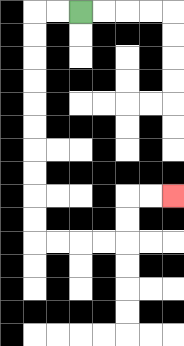{'start': '[3, 0]', 'end': '[7, 8]', 'path_directions': 'L,L,D,D,D,D,D,D,D,D,D,D,R,R,R,R,U,U,R,R', 'path_coordinates': '[[3, 0], [2, 0], [1, 0], [1, 1], [1, 2], [1, 3], [1, 4], [1, 5], [1, 6], [1, 7], [1, 8], [1, 9], [1, 10], [2, 10], [3, 10], [4, 10], [5, 10], [5, 9], [5, 8], [6, 8], [7, 8]]'}